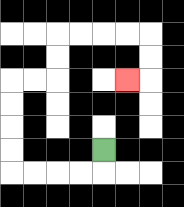{'start': '[4, 6]', 'end': '[5, 3]', 'path_directions': 'D,L,L,L,L,U,U,U,U,R,R,U,U,R,R,R,R,D,D,L', 'path_coordinates': '[[4, 6], [4, 7], [3, 7], [2, 7], [1, 7], [0, 7], [0, 6], [0, 5], [0, 4], [0, 3], [1, 3], [2, 3], [2, 2], [2, 1], [3, 1], [4, 1], [5, 1], [6, 1], [6, 2], [6, 3], [5, 3]]'}